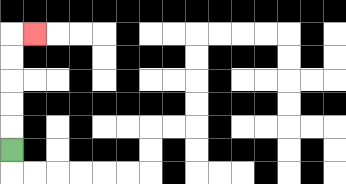{'start': '[0, 6]', 'end': '[1, 1]', 'path_directions': 'U,U,U,U,U,R', 'path_coordinates': '[[0, 6], [0, 5], [0, 4], [0, 3], [0, 2], [0, 1], [1, 1]]'}